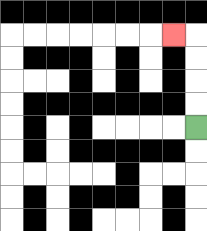{'start': '[8, 5]', 'end': '[7, 1]', 'path_directions': 'U,U,U,U,L', 'path_coordinates': '[[8, 5], [8, 4], [8, 3], [8, 2], [8, 1], [7, 1]]'}